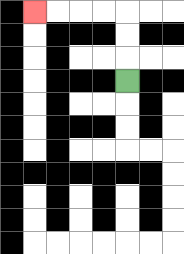{'start': '[5, 3]', 'end': '[1, 0]', 'path_directions': 'U,U,U,L,L,L,L', 'path_coordinates': '[[5, 3], [5, 2], [5, 1], [5, 0], [4, 0], [3, 0], [2, 0], [1, 0]]'}